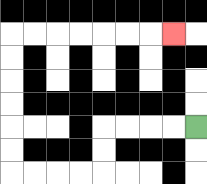{'start': '[8, 5]', 'end': '[7, 1]', 'path_directions': 'L,L,L,L,D,D,L,L,L,L,U,U,U,U,U,U,R,R,R,R,R,R,R', 'path_coordinates': '[[8, 5], [7, 5], [6, 5], [5, 5], [4, 5], [4, 6], [4, 7], [3, 7], [2, 7], [1, 7], [0, 7], [0, 6], [0, 5], [0, 4], [0, 3], [0, 2], [0, 1], [1, 1], [2, 1], [3, 1], [4, 1], [5, 1], [6, 1], [7, 1]]'}